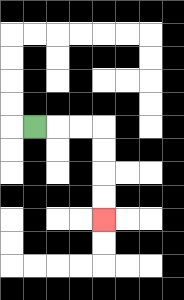{'start': '[1, 5]', 'end': '[4, 9]', 'path_directions': 'R,R,R,D,D,D,D', 'path_coordinates': '[[1, 5], [2, 5], [3, 5], [4, 5], [4, 6], [4, 7], [4, 8], [4, 9]]'}